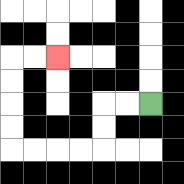{'start': '[6, 4]', 'end': '[2, 2]', 'path_directions': 'L,L,D,D,L,L,L,L,U,U,U,U,R,R', 'path_coordinates': '[[6, 4], [5, 4], [4, 4], [4, 5], [4, 6], [3, 6], [2, 6], [1, 6], [0, 6], [0, 5], [0, 4], [0, 3], [0, 2], [1, 2], [2, 2]]'}